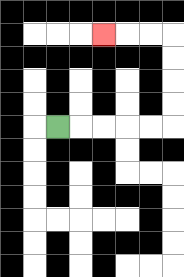{'start': '[2, 5]', 'end': '[4, 1]', 'path_directions': 'R,R,R,R,R,U,U,U,U,L,L,L', 'path_coordinates': '[[2, 5], [3, 5], [4, 5], [5, 5], [6, 5], [7, 5], [7, 4], [7, 3], [7, 2], [7, 1], [6, 1], [5, 1], [4, 1]]'}